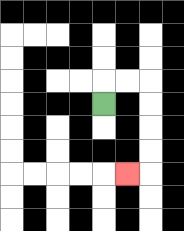{'start': '[4, 4]', 'end': '[5, 7]', 'path_directions': 'U,R,R,D,D,D,D,L', 'path_coordinates': '[[4, 4], [4, 3], [5, 3], [6, 3], [6, 4], [6, 5], [6, 6], [6, 7], [5, 7]]'}